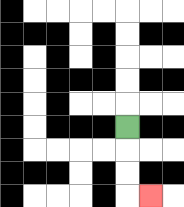{'start': '[5, 5]', 'end': '[6, 8]', 'path_directions': 'D,D,D,R', 'path_coordinates': '[[5, 5], [5, 6], [5, 7], [5, 8], [6, 8]]'}